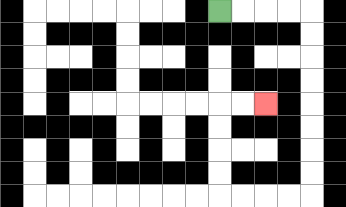{'start': '[9, 0]', 'end': '[11, 4]', 'path_directions': 'R,R,R,R,D,D,D,D,D,D,D,D,L,L,L,L,U,U,U,U,R,R', 'path_coordinates': '[[9, 0], [10, 0], [11, 0], [12, 0], [13, 0], [13, 1], [13, 2], [13, 3], [13, 4], [13, 5], [13, 6], [13, 7], [13, 8], [12, 8], [11, 8], [10, 8], [9, 8], [9, 7], [9, 6], [9, 5], [9, 4], [10, 4], [11, 4]]'}